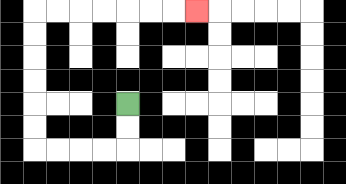{'start': '[5, 4]', 'end': '[8, 0]', 'path_directions': 'D,D,L,L,L,L,U,U,U,U,U,U,R,R,R,R,R,R,R', 'path_coordinates': '[[5, 4], [5, 5], [5, 6], [4, 6], [3, 6], [2, 6], [1, 6], [1, 5], [1, 4], [1, 3], [1, 2], [1, 1], [1, 0], [2, 0], [3, 0], [4, 0], [5, 0], [6, 0], [7, 0], [8, 0]]'}